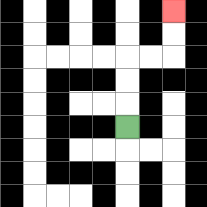{'start': '[5, 5]', 'end': '[7, 0]', 'path_directions': 'U,U,U,R,R,U,U', 'path_coordinates': '[[5, 5], [5, 4], [5, 3], [5, 2], [6, 2], [7, 2], [7, 1], [7, 0]]'}